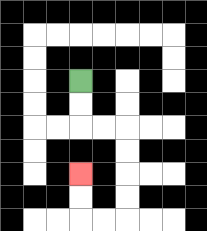{'start': '[3, 3]', 'end': '[3, 7]', 'path_directions': 'D,D,R,R,D,D,D,D,L,L,U,U', 'path_coordinates': '[[3, 3], [3, 4], [3, 5], [4, 5], [5, 5], [5, 6], [5, 7], [5, 8], [5, 9], [4, 9], [3, 9], [3, 8], [3, 7]]'}